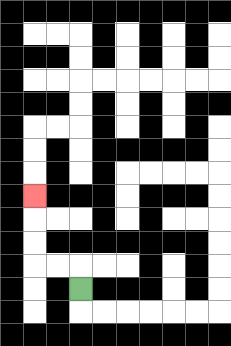{'start': '[3, 12]', 'end': '[1, 8]', 'path_directions': 'U,L,L,U,U,U', 'path_coordinates': '[[3, 12], [3, 11], [2, 11], [1, 11], [1, 10], [1, 9], [1, 8]]'}